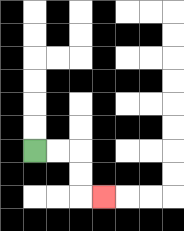{'start': '[1, 6]', 'end': '[4, 8]', 'path_directions': 'R,R,D,D,R', 'path_coordinates': '[[1, 6], [2, 6], [3, 6], [3, 7], [3, 8], [4, 8]]'}